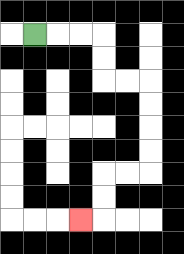{'start': '[1, 1]', 'end': '[3, 9]', 'path_directions': 'R,R,R,D,D,R,R,D,D,D,D,L,L,D,D,L', 'path_coordinates': '[[1, 1], [2, 1], [3, 1], [4, 1], [4, 2], [4, 3], [5, 3], [6, 3], [6, 4], [6, 5], [6, 6], [6, 7], [5, 7], [4, 7], [4, 8], [4, 9], [3, 9]]'}